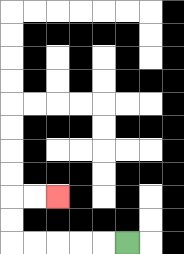{'start': '[5, 10]', 'end': '[2, 8]', 'path_directions': 'L,L,L,L,L,U,U,R,R', 'path_coordinates': '[[5, 10], [4, 10], [3, 10], [2, 10], [1, 10], [0, 10], [0, 9], [0, 8], [1, 8], [2, 8]]'}